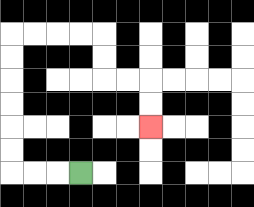{'start': '[3, 7]', 'end': '[6, 5]', 'path_directions': 'L,L,L,U,U,U,U,U,U,R,R,R,R,D,D,R,R,D,D', 'path_coordinates': '[[3, 7], [2, 7], [1, 7], [0, 7], [0, 6], [0, 5], [0, 4], [0, 3], [0, 2], [0, 1], [1, 1], [2, 1], [3, 1], [4, 1], [4, 2], [4, 3], [5, 3], [6, 3], [6, 4], [6, 5]]'}